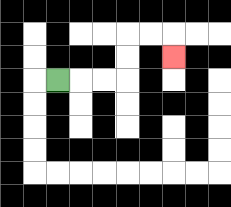{'start': '[2, 3]', 'end': '[7, 2]', 'path_directions': 'R,R,R,U,U,R,R,D', 'path_coordinates': '[[2, 3], [3, 3], [4, 3], [5, 3], [5, 2], [5, 1], [6, 1], [7, 1], [7, 2]]'}